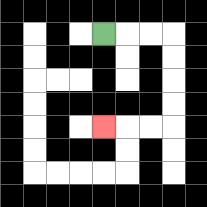{'start': '[4, 1]', 'end': '[4, 5]', 'path_directions': 'R,R,R,D,D,D,D,L,L,L', 'path_coordinates': '[[4, 1], [5, 1], [6, 1], [7, 1], [7, 2], [7, 3], [7, 4], [7, 5], [6, 5], [5, 5], [4, 5]]'}